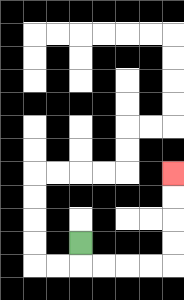{'start': '[3, 10]', 'end': '[7, 7]', 'path_directions': 'D,R,R,R,R,U,U,U,U', 'path_coordinates': '[[3, 10], [3, 11], [4, 11], [5, 11], [6, 11], [7, 11], [7, 10], [7, 9], [7, 8], [7, 7]]'}